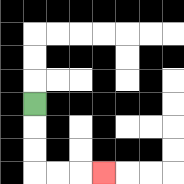{'start': '[1, 4]', 'end': '[4, 7]', 'path_directions': 'D,D,D,R,R,R', 'path_coordinates': '[[1, 4], [1, 5], [1, 6], [1, 7], [2, 7], [3, 7], [4, 7]]'}